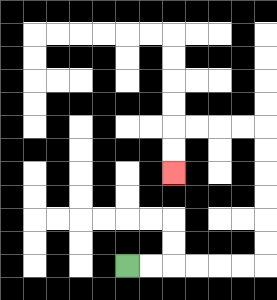{'start': '[5, 11]', 'end': '[7, 7]', 'path_directions': 'R,R,R,R,R,R,U,U,U,U,U,U,L,L,L,L,D,D', 'path_coordinates': '[[5, 11], [6, 11], [7, 11], [8, 11], [9, 11], [10, 11], [11, 11], [11, 10], [11, 9], [11, 8], [11, 7], [11, 6], [11, 5], [10, 5], [9, 5], [8, 5], [7, 5], [7, 6], [7, 7]]'}